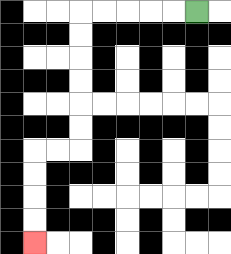{'start': '[8, 0]', 'end': '[1, 10]', 'path_directions': 'L,L,L,L,L,D,D,D,D,D,D,L,L,D,D,D,D', 'path_coordinates': '[[8, 0], [7, 0], [6, 0], [5, 0], [4, 0], [3, 0], [3, 1], [3, 2], [3, 3], [3, 4], [3, 5], [3, 6], [2, 6], [1, 6], [1, 7], [1, 8], [1, 9], [1, 10]]'}